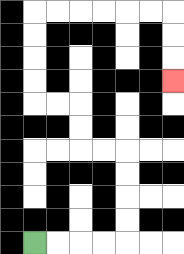{'start': '[1, 10]', 'end': '[7, 3]', 'path_directions': 'R,R,R,R,U,U,U,U,L,L,U,U,L,L,U,U,U,U,R,R,R,R,R,R,D,D,D', 'path_coordinates': '[[1, 10], [2, 10], [3, 10], [4, 10], [5, 10], [5, 9], [5, 8], [5, 7], [5, 6], [4, 6], [3, 6], [3, 5], [3, 4], [2, 4], [1, 4], [1, 3], [1, 2], [1, 1], [1, 0], [2, 0], [3, 0], [4, 0], [5, 0], [6, 0], [7, 0], [7, 1], [7, 2], [7, 3]]'}